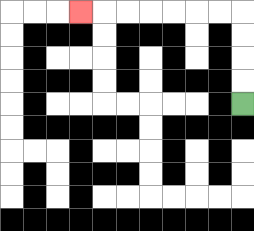{'start': '[10, 4]', 'end': '[3, 0]', 'path_directions': 'U,U,U,U,L,L,L,L,L,L,L', 'path_coordinates': '[[10, 4], [10, 3], [10, 2], [10, 1], [10, 0], [9, 0], [8, 0], [7, 0], [6, 0], [5, 0], [4, 0], [3, 0]]'}